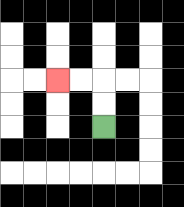{'start': '[4, 5]', 'end': '[2, 3]', 'path_directions': 'U,U,L,L', 'path_coordinates': '[[4, 5], [4, 4], [4, 3], [3, 3], [2, 3]]'}